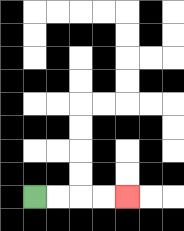{'start': '[1, 8]', 'end': '[5, 8]', 'path_directions': 'R,R,R,R', 'path_coordinates': '[[1, 8], [2, 8], [3, 8], [4, 8], [5, 8]]'}